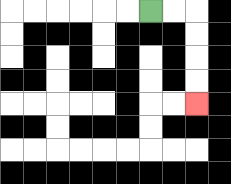{'start': '[6, 0]', 'end': '[8, 4]', 'path_directions': 'R,R,D,D,D,D', 'path_coordinates': '[[6, 0], [7, 0], [8, 0], [8, 1], [8, 2], [8, 3], [8, 4]]'}